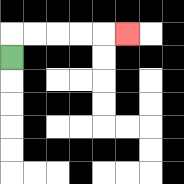{'start': '[0, 2]', 'end': '[5, 1]', 'path_directions': 'U,R,R,R,R,R', 'path_coordinates': '[[0, 2], [0, 1], [1, 1], [2, 1], [3, 1], [4, 1], [5, 1]]'}